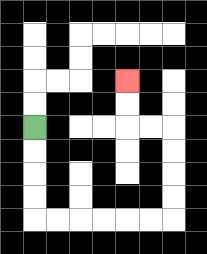{'start': '[1, 5]', 'end': '[5, 3]', 'path_directions': 'D,D,D,D,R,R,R,R,R,R,U,U,U,U,L,L,U,U', 'path_coordinates': '[[1, 5], [1, 6], [1, 7], [1, 8], [1, 9], [2, 9], [3, 9], [4, 9], [5, 9], [6, 9], [7, 9], [7, 8], [7, 7], [7, 6], [7, 5], [6, 5], [5, 5], [5, 4], [5, 3]]'}